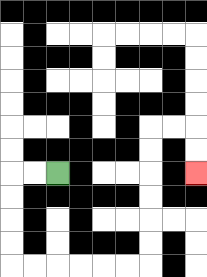{'start': '[2, 7]', 'end': '[8, 7]', 'path_directions': 'L,L,D,D,D,D,R,R,R,R,R,R,U,U,U,U,U,U,R,R,D,D', 'path_coordinates': '[[2, 7], [1, 7], [0, 7], [0, 8], [0, 9], [0, 10], [0, 11], [1, 11], [2, 11], [3, 11], [4, 11], [5, 11], [6, 11], [6, 10], [6, 9], [6, 8], [6, 7], [6, 6], [6, 5], [7, 5], [8, 5], [8, 6], [8, 7]]'}